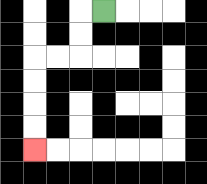{'start': '[4, 0]', 'end': '[1, 6]', 'path_directions': 'L,D,D,L,L,D,D,D,D', 'path_coordinates': '[[4, 0], [3, 0], [3, 1], [3, 2], [2, 2], [1, 2], [1, 3], [1, 4], [1, 5], [1, 6]]'}